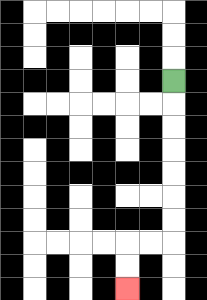{'start': '[7, 3]', 'end': '[5, 12]', 'path_directions': 'D,D,D,D,D,D,D,L,L,D,D', 'path_coordinates': '[[7, 3], [7, 4], [7, 5], [7, 6], [7, 7], [7, 8], [7, 9], [7, 10], [6, 10], [5, 10], [5, 11], [5, 12]]'}